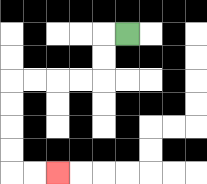{'start': '[5, 1]', 'end': '[2, 7]', 'path_directions': 'L,D,D,L,L,L,L,D,D,D,D,R,R', 'path_coordinates': '[[5, 1], [4, 1], [4, 2], [4, 3], [3, 3], [2, 3], [1, 3], [0, 3], [0, 4], [0, 5], [0, 6], [0, 7], [1, 7], [2, 7]]'}